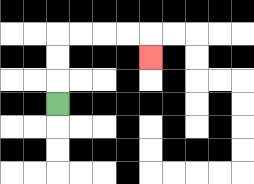{'start': '[2, 4]', 'end': '[6, 2]', 'path_directions': 'U,U,U,R,R,R,R,D', 'path_coordinates': '[[2, 4], [2, 3], [2, 2], [2, 1], [3, 1], [4, 1], [5, 1], [6, 1], [6, 2]]'}